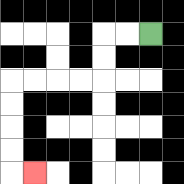{'start': '[6, 1]', 'end': '[1, 7]', 'path_directions': 'L,L,D,D,L,L,L,L,D,D,D,D,R', 'path_coordinates': '[[6, 1], [5, 1], [4, 1], [4, 2], [4, 3], [3, 3], [2, 3], [1, 3], [0, 3], [0, 4], [0, 5], [0, 6], [0, 7], [1, 7]]'}